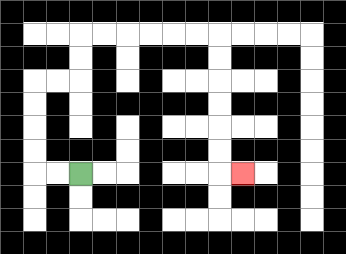{'start': '[3, 7]', 'end': '[10, 7]', 'path_directions': 'L,L,U,U,U,U,R,R,U,U,R,R,R,R,R,R,D,D,D,D,D,D,R', 'path_coordinates': '[[3, 7], [2, 7], [1, 7], [1, 6], [1, 5], [1, 4], [1, 3], [2, 3], [3, 3], [3, 2], [3, 1], [4, 1], [5, 1], [6, 1], [7, 1], [8, 1], [9, 1], [9, 2], [9, 3], [9, 4], [9, 5], [9, 6], [9, 7], [10, 7]]'}